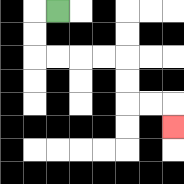{'start': '[2, 0]', 'end': '[7, 5]', 'path_directions': 'L,D,D,R,R,R,R,D,D,R,R,D', 'path_coordinates': '[[2, 0], [1, 0], [1, 1], [1, 2], [2, 2], [3, 2], [4, 2], [5, 2], [5, 3], [5, 4], [6, 4], [7, 4], [7, 5]]'}